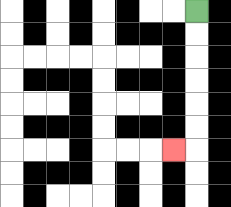{'start': '[8, 0]', 'end': '[7, 6]', 'path_directions': 'D,D,D,D,D,D,L', 'path_coordinates': '[[8, 0], [8, 1], [8, 2], [8, 3], [8, 4], [8, 5], [8, 6], [7, 6]]'}